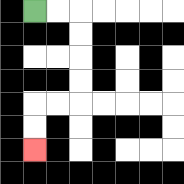{'start': '[1, 0]', 'end': '[1, 6]', 'path_directions': 'R,R,D,D,D,D,L,L,D,D', 'path_coordinates': '[[1, 0], [2, 0], [3, 0], [3, 1], [3, 2], [3, 3], [3, 4], [2, 4], [1, 4], [1, 5], [1, 6]]'}